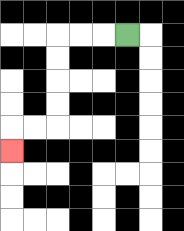{'start': '[5, 1]', 'end': '[0, 6]', 'path_directions': 'L,L,L,D,D,D,D,L,L,D', 'path_coordinates': '[[5, 1], [4, 1], [3, 1], [2, 1], [2, 2], [2, 3], [2, 4], [2, 5], [1, 5], [0, 5], [0, 6]]'}